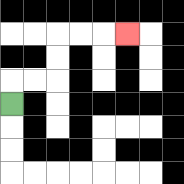{'start': '[0, 4]', 'end': '[5, 1]', 'path_directions': 'U,R,R,U,U,R,R,R', 'path_coordinates': '[[0, 4], [0, 3], [1, 3], [2, 3], [2, 2], [2, 1], [3, 1], [4, 1], [5, 1]]'}